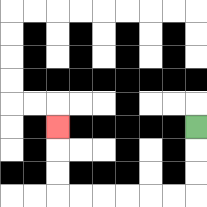{'start': '[8, 5]', 'end': '[2, 5]', 'path_directions': 'D,D,D,L,L,L,L,L,L,U,U,U', 'path_coordinates': '[[8, 5], [8, 6], [8, 7], [8, 8], [7, 8], [6, 8], [5, 8], [4, 8], [3, 8], [2, 8], [2, 7], [2, 6], [2, 5]]'}